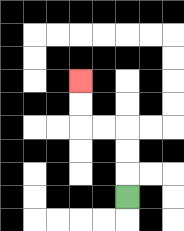{'start': '[5, 8]', 'end': '[3, 3]', 'path_directions': 'U,U,U,L,L,U,U', 'path_coordinates': '[[5, 8], [5, 7], [5, 6], [5, 5], [4, 5], [3, 5], [3, 4], [3, 3]]'}